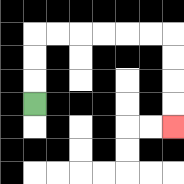{'start': '[1, 4]', 'end': '[7, 5]', 'path_directions': 'U,U,U,R,R,R,R,R,R,D,D,D,D', 'path_coordinates': '[[1, 4], [1, 3], [1, 2], [1, 1], [2, 1], [3, 1], [4, 1], [5, 1], [6, 1], [7, 1], [7, 2], [7, 3], [7, 4], [7, 5]]'}